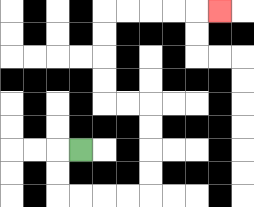{'start': '[3, 6]', 'end': '[9, 0]', 'path_directions': 'L,D,D,R,R,R,R,U,U,U,U,L,L,U,U,U,U,R,R,R,R,R', 'path_coordinates': '[[3, 6], [2, 6], [2, 7], [2, 8], [3, 8], [4, 8], [5, 8], [6, 8], [6, 7], [6, 6], [6, 5], [6, 4], [5, 4], [4, 4], [4, 3], [4, 2], [4, 1], [4, 0], [5, 0], [6, 0], [7, 0], [8, 0], [9, 0]]'}